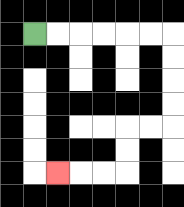{'start': '[1, 1]', 'end': '[2, 7]', 'path_directions': 'R,R,R,R,R,R,D,D,D,D,L,L,D,D,L,L,L', 'path_coordinates': '[[1, 1], [2, 1], [3, 1], [4, 1], [5, 1], [6, 1], [7, 1], [7, 2], [7, 3], [7, 4], [7, 5], [6, 5], [5, 5], [5, 6], [5, 7], [4, 7], [3, 7], [2, 7]]'}